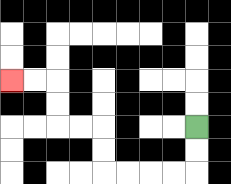{'start': '[8, 5]', 'end': '[0, 3]', 'path_directions': 'D,D,L,L,L,L,U,U,L,L,U,U,L,L', 'path_coordinates': '[[8, 5], [8, 6], [8, 7], [7, 7], [6, 7], [5, 7], [4, 7], [4, 6], [4, 5], [3, 5], [2, 5], [2, 4], [2, 3], [1, 3], [0, 3]]'}